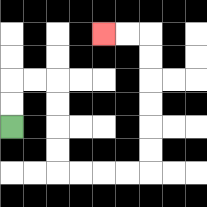{'start': '[0, 5]', 'end': '[4, 1]', 'path_directions': 'U,U,R,R,D,D,D,D,R,R,R,R,U,U,U,U,U,U,L,L', 'path_coordinates': '[[0, 5], [0, 4], [0, 3], [1, 3], [2, 3], [2, 4], [2, 5], [2, 6], [2, 7], [3, 7], [4, 7], [5, 7], [6, 7], [6, 6], [6, 5], [6, 4], [6, 3], [6, 2], [6, 1], [5, 1], [4, 1]]'}